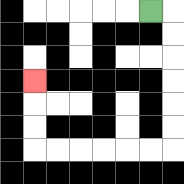{'start': '[6, 0]', 'end': '[1, 3]', 'path_directions': 'R,D,D,D,D,D,D,L,L,L,L,L,L,U,U,U', 'path_coordinates': '[[6, 0], [7, 0], [7, 1], [7, 2], [7, 3], [7, 4], [7, 5], [7, 6], [6, 6], [5, 6], [4, 6], [3, 6], [2, 6], [1, 6], [1, 5], [1, 4], [1, 3]]'}